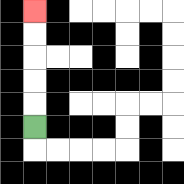{'start': '[1, 5]', 'end': '[1, 0]', 'path_directions': 'U,U,U,U,U', 'path_coordinates': '[[1, 5], [1, 4], [1, 3], [1, 2], [1, 1], [1, 0]]'}